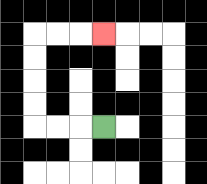{'start': '[4, 5]', 'end': '[4, 1]', 'path_directions': 'L,L,L,U,U,U,U,R,R,R', 'path_coordinates': '[[4, 5], [3, 5], [2, 5], [1, 5], [1, 4], [1, 3], [1, 2], [1, 1], [2, 1], [3, 1], [4, 1]]'}